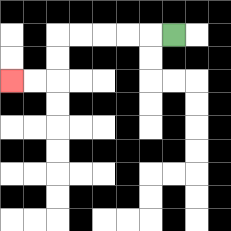{'start': '[7, 1]', 'end': '[0, 3]', 'path_directions': 'L,L,L,L,L,D,D,L,L', 'path_coordinates': '[[7, 1], [6, 1], [5, 1], [4, 1], [3, 1], [2, 1], [2, 2], [2, 3], [1, 3], [0, 3]]'}